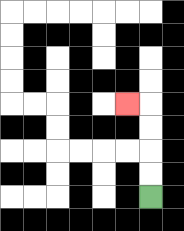{'start': '[6, 8]', 'end': '[5, 4]', 'path_directions': 'U,U,U,U,L', 'path_coordinates': '[[6, 8], [6, 7], [6, 6], [6, 5], [6, 4], [5, 4]]'}